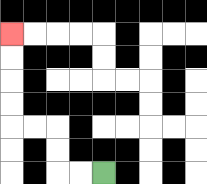{'start': '[4, 7]', 'end': '[0, 1]', 'path_directions': 'L,L,U,U,L,L,U,U,U,U', 'path_coordinates': '[[4, 7], [3, 7], [2, 7], [2, 6], [2, 5], [1, 5], [0, 5], [0, 4], [0, 3], [0, 2], [0, 1]]'}